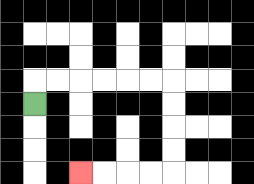{'start': '[1, 4]', 'end': '[3, 7]', 'path_directions': 'U,R,R,R,R,R,R,D,D,D,D,L,L,L,L', 'path_coordinates': '[[1, 4], [1, 3], [2, 3], [3, 3], [4, 3], [5, 3], [6, 3], [7, 3], [7, 4], [7, 5], [7, 6], [7, 7], [6, 7], [5, 7], [4, 7], [3, 7]]'}